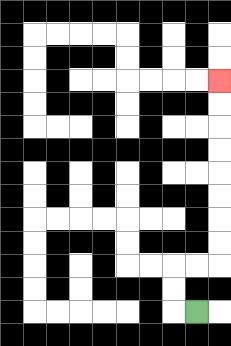{'start': '[8, 13]', 'end': '[9, 3]', 'path_directions': 'L,U,U,R,R,U,U,U,U,U,U,U,U', 'path_coordinates': '[[8, 13], [7, 13], [7, 12], [7, 11], [8, 11], [9, 11], [9, 10], [9, 9], [9, 8], [9, 7], [9, 6], [9, 5], [9, 4], [9, 3]]'}